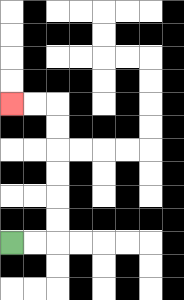{'start': '[0, 10]', 'end': '[0, 4]', 'path_directions': 'R,R,U,U,U,U,U,U,L,L', 'path_coordinates': '[[0, 10], [1, 10], [2, 10], [2, 9], [2, 8], [2, 7], [2, 6], [2, 5], [2, 4], [1, 4], [0, 4]]'}